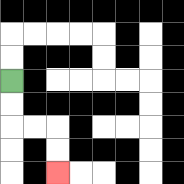{'start': '[0, 3]', 'end': '[2, 7]', 'path_directions': 'D,D,R,R,D,D', 'path_coordinates': '[[0, 3], [0, 4], [0, 5], [1, 5], [2, 5], [2, 6], [2, 7]]'}